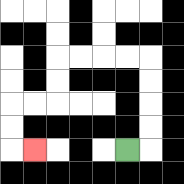{'start': '[5, 6]', 'end': '[1, 6]', 'path_directions': 'R,U,U,U,U,L,L,L,L,D,D,L,L,D,D,R', 'path_coordinates': '[[5, 6], [6, 6], [6, 5], [6, 4], [6, 3], [6, 2], [5, 2], [4, 2], [3, 2], [2, 2], [2, 3], [2, 4], [1, 4], [0, 4], [0, 5], [0, 6], [1, 6]]'}